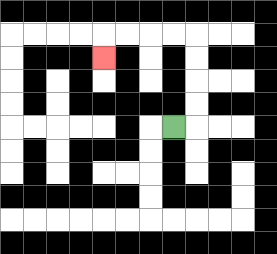{'start': '[7, 5]', 'end': '[4, 2]', 'path_directions': 'R,U,U,U,U,L,L,L,L,D', 'path_coordinates': '[[7, 5], [8, 5], [8, 4], [8, 3], [8, 2], [8, 1], [7, 1], [6, 1], [5, 1], [4, 1], [4, 2]]'}